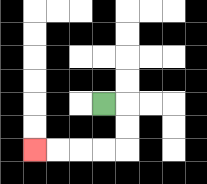{'start': '[4, 4]', 'end': '[1, 6]', 'path_directions': 'R,D,D,L,L,L,L', 'path_coordinates': '[[4, 4], [5, 4], [5, 5], [5, 6], [4, 6], [3, 6], [2, 6], [1, 6]]'}